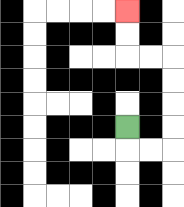{'start': '[5, 5]', 'end': '[5, 0]', 'path_directions': 'D,R,R,U,U,U,U,L,L,U,U', 'path_coordinates': '[[5, 5], [5, 6], [6, 6], [7, 6], [7, 5], [7, 4], [7, 3], [7, 2], [6, 2], [5, 2], [5, 1], [5, 0]]'}